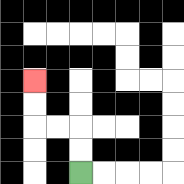{'start': '[3, 7]', 'end': '[1, 3]', 'path_directions': 'U,U,L,L,U,U', 'path_coordinates': '[[3, 7], [3, 6], [3, 5], [2, 5], [1, 5], [1, 4], [1, 3]]'}